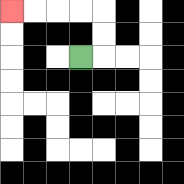{'start': '[3, 2]', 'end': '[0, 0]', 'path_directions': 'R,U,U,L,L,L,L', 'path_coordinates': '[[3, 2], [4, 2], [4, 1], [4, 0], [3, 0], [2, 0], [1, 0], [0, 0]]'}